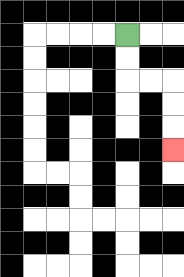{'start': '[5, 1]', 'end': '[7, 6]', 'path_directions': 'D,D,R,R,D,D,D', 'path_coordinates': '[[5, 1], [5, 2], [5, 3], [6, 3], [7, 3], [7, 4], [7, 5], [7, 6]]'}